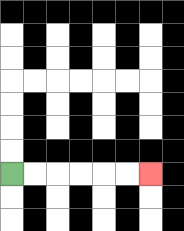{'start': '[0, 7]', 'end': '[6, 7]', 'path_directions': 'R,R,R,R,R,R', 'path_coordinates': '[[0, 7], [1, 7], [2, 7], [3, 7], [4, 7], [5, 7], [6, 7]]'}